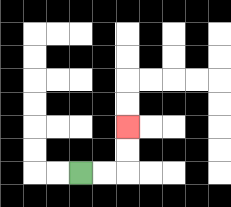{'start': '[3, 7]', 'end': '[5, 5]', 'path_directions': 'R,R,U,U', 'path_coordinates': '[[3, 7], [4, 7], [5, 7], [5, 6], [5, 5]]'}